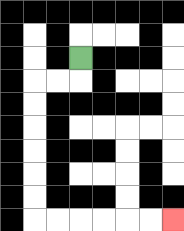{'start': '[3, 2]', 'end': '[7, 9]', 'path_directions': 'D,L,L,D,D,D,D,D,D,R,R,R,R,R,R', 'path_coordinates': '[[3, 2], [3, 3], [2, 3], [1, 3], [1, 4], [1, 5], [1, 6], [1, 7], [1, 8], [1, 9], [2, 9], [3, 9], [4, 9], [5, 9], [6, 9], [7, 9]]'}